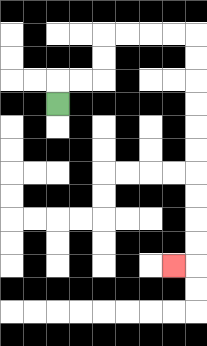{'start': '[2, 4]', 'end': '[7, 11]', 'path_directions': 'U,R,R,U,U,R,R,R,R,D,D,D,D,D,D,D,D,D,D,L', 'path_coordinates': '[[2, 4], [2, 3], [3, 3], [4, 3], [4, 2], [4, 1], [5, 1], [6, 1], [7, 1], [8, 1], [8, 2], [8, 3], [8, 4], [8, 5], [8, 6], [8, 7], [8, 8], [8, 9], [8, 10], [8, 11], [7, 11]]'}